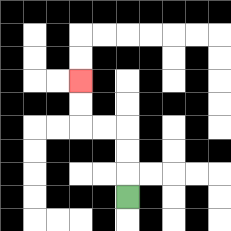{'start': '[5, 8]', 'end': '[3, 3]', 'path_directions': 'U,U,U,L,L,U,U', 'path_coordinates': '[[5, 8], [5, 7], [5, 6], [5, 5], [4, 5], [3, 5], [3, 4], [3, 3]]'}